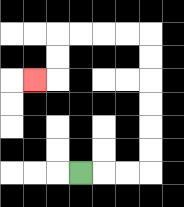{'start': '[3, 7]', 'end': '[1, 3]', 'path_directions': 'R,R,R,U,U,U,U,U,U,L,L,L,L,D,D,L', 'path_coordinates': '[[3, 7], [4, 7], [5, 7], [6, 7], [6, 6], [6, 5], [6, 4], [6, 3], [6, 2], [6, 1], [5, 1], [4, 1], [3, 1], [2, 1], [2, 2], [2, 3], [1, 3]]'}